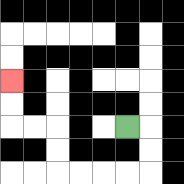{'start': '[5, 5]', 'end': '[0, 3]', 'path_directions': 'R,D,D,L,L,L,L,U,U,L,L,U,U', 'path_coordinates': '[[5, 5], [6, 5], [6, 6], [6, 7], [5, 7], [4, 7], [3, 7], [2, 7], [2, 6], [2, 5], [1, 5], [0, 5], [0, 4], [0, 3]]'}